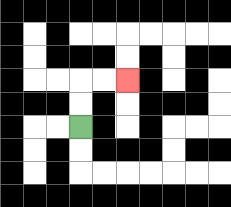{'start': '[3, 5]', 'end': '[5, 3]', 'path_directions': 'U,U,R,R', 'path_coordinates': '[[3, 5], [3, 4], [3, 3], [4, 3], [5, 3]]'}